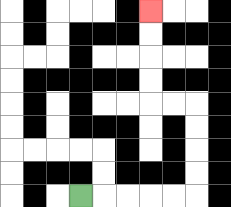{'start': '[3, 8]', 'end': '[6, 0]', 'path_directions': 'R,R,R,R,R,U,U,U,U,L,L,U,U,U,U', 'path_coordinates': '[[3, 8], [4, 8], [5, 8], [6, 8], [7, 8], [8, 8], [8, 7], [8, 6], [8, 5], [8, 4], [7, 4], [6, 4], [6, 3], [6, 2], [6, 1], [6, 0]]'}